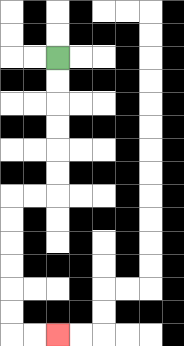{'start': '[2, 2]', 'end': '[2, 14]', 'path_directions': 'D,D,D,D,D,D,L,L,D,D,D,D,D,D,R,R', 'path_coordinates': '[[2, 2], [2, 3], [2, 4], [2, 5], [2, 6], [2, 7], [2, 8], [1, 8], [0, 8], [0, 9], [0, 10], [0, 11], [0, 12], [0, 13], [0, 14], [1, 14], [2, 14]]'}